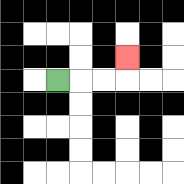{'start': '[2, 3]', 'end': '[5, 2]', 'path_directions': 'R,R,R,U', 'path_coordinates': '[[2, 3], [3, 3], [4, 3], [5, 3], [5, 2]]'}